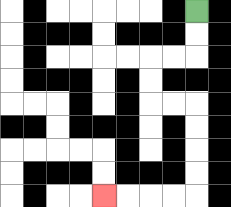{'start': '[8, 0]', 'end': '[4, 8]', 'path_directions': 'D,D,L,L,D,D,R,R,D,D,D,D,L,L,L,L', 'path_coordinates': '[[8, 0], [8, 1], [8, 2], [7, 2], [6, 2], [6, 3], [6, 4], [7, 4], [8, 4], [8, 5], [8, 6], [8, 7], [8, 8], [7, 8], [6, 8], [5, 8], [4, 8]]'}